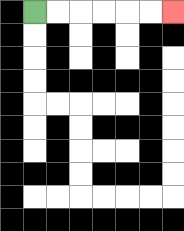{'start': '[1, 0]', 'end': '[7, 0]', 'path_directions': 'R,R,R,R,R,R', 'path_coordinates': '[[1, 0], [2, 0], [3, 0], [4, 0], [5, 0], [6, 0], [7, 0]]'}